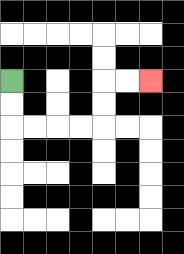{'start': '[0, 3]', 'end': '[6, 3]', 'path_directions': 'D,D,R,R,R,R,U,U,R,R', 'path_coordinates': '[[0, 3], [0, 4], [0, 5], [1, 5], [2, 5], [3, 5], [4, 5], [4, 4], [4, 3], [5, 3], [6, 3]]'}